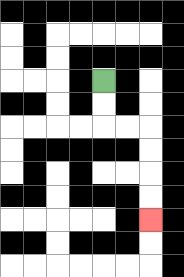{'start': '[4, 3]', 'end': '[6, 9]', 'path_directions': 'D,D,R,R,D,D,D,D', 'path_coordinates': '[[4, 3], [4, 4], [4, 5], [5, 5], [6, 5], [6, 6], [6, 7], [6, 8], [6, 9]]'}